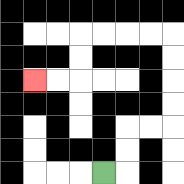{'start': '[4, 7]', 'end': '[1, 3]', 'path_directions': 'R,U,U,R,R,U,U,U,U,L,L,L,L,D,D,L,L', 'path_coordinates': '[[4, 7], [5, 7], [5, 6], [5, 5], [6, 5], [7, 5], [7, 4], [7, 3], [7, 2], [7, 1], [6, 1], [5, 1], [4, 1], [3, 1], [3, 2], [3, 3], [2, 3], [1, 3]]'}